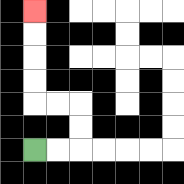{'start': '[1, 6]', 'end': '[1, 0]', 'path_directions': 'R,R,U,U,L,L,U,U,U,U', 'path_coordinates': '[[1, 6], [2, 6], [3, 6], [3, 5], [3, 4], [2, 4], [1, 4], [1, 3], [1, 2], [1, 1], [1, 0]]'}